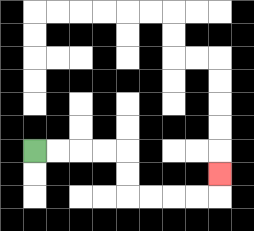{'start': '[1, 6]', 'end': '[9, 7]', 'path_directions': 'R,R,R,R,D,D,R,R,R,R,U', 'path_coordinates': '[[1, 6], [2, 6], [3, 6], [4, 6], [5, 6], [5, 7], [5, 8], [6, 8], [7, 8], [8, 8], [9, 8], [9, 7]]'}